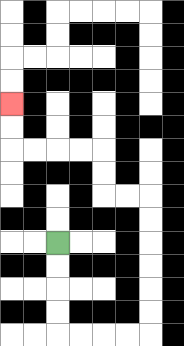{'start': '[2, 10]', 'end': '[0, 4]', 'path_directions': 'D,D,D,D,R,R,R,R,U,U,U,U,U,U,L,L,U,U,L,L,L,L,U,U', 'path_coordinates': '[[2, 10], [2, 11], [2, 12], [2, 13], [2, 14], [3, 14], [4, 14], [5, 14], [6, 14], [6, 13], [6, 12], [6, 11], [6, 10], [6, 9], [6, 8], [5, 8], [4, 8], [4, 7], [4, 6], [3, 6], [2, 6], [1, 6], [0, 6], [0, 5], [0, 4]]'}